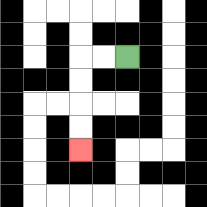{'start': '[5, 2]', 'end': '[3, 6]', 'path_directions': 'L,L,D,D,D,D', 'path_coordinates': '[[5, 2], [4, 2], [3, 2], [3, 3], [3, 4], [3, 5], [3, 6]]'}